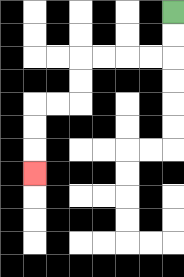{'start': '[7, 0]', 'end': '[1, 7]', 'path_directions': 'D,D,L,L,L,L,D,D,L,L,D,D,D', 'path_coordinates': '[[7, 0], [7, 1], [7, 2], [6, 2], [5, 2], [4, 2], [3, 2], [3, 3], [3, 4], [2, 4], [1, 4], [1, 5], [1, 6], [1, 7]]'}